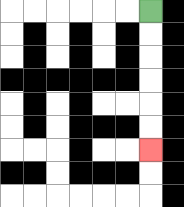{'start': '[6, 0]', 'end': '[6, 6]', 'path_directions': 'D,D,D,D,D,D', 'path_coordinates': '[[6, 0], [6, 1], [6, 2], [6, 3], [6, 4], [6, 5], [6, 6]]'}